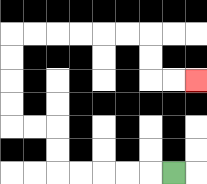{'start': '[7, 7]', 'end': '[8, 3]', 'path_directions': 'L,L,L,L,L,U,U,L,L,U,U,U,U,R,R,R,R,R,R,D,D,R,R', 'path_coordinates': '[[7, 7], [6, 7], [5, 7], [4, 7], [3, 7], [2, 7], [2, 6], [2, 5], [1, 5], [0, 5], [0, 4], [0, 3], [0, 2], [0, 1], [1, 1], [2, 1], [3, 1], [4, 1], [5, 1], [6, 1], [6, 2], [6, 3], [7, 3], [8, 3]]'}